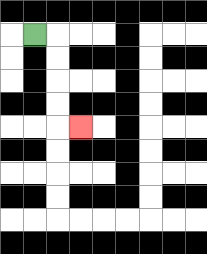{'start': '[1, 1]', 'end': '[3, 5]', 'path_directions': 'R,D,D,D,D,R', 'path_coordinates': '[[1, 1], [2, 1], [2, 2], [2, 3], [2, 4], [2, 5], [3, 5]]'}